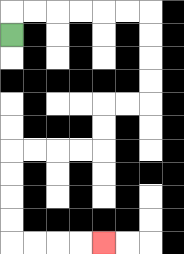{'start': '[0, 1]', 'end': '[4, 10]', 'path_directions': 'U,R,R,R,R,R,R,D,D,D,D,L,L,D,D,L,L,L,L,D,D,D,D,R,R,R,R', 'path_coordinates': '[[0, 1], [0, 0], [1, 0], [2, 0], [3, 0], [4, 0], [5, 0], [6, 0], [6, 1], [6, 2], [6, 3], [6, 4], [5, 4], [4, 4], [4, 5], [4, 6], [3, 6], [2, 6], [1, 6], [0, 6], [0, 7], [0, 8], [0, 9], [0, 10], [1, 10], [2, 10], [3, 10], [4, 10]]'}